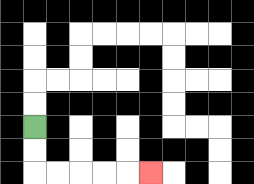{'start': '[1, 5]', 'end': '[6, 7]', 'path_directions': 'D,D,R,R,R,R,R', 'path_coordinates': '[[1, 5], [1, 6], [1, 7], [2, 7], [3, 7], [4, 7], [5, 7], [6, 7]]'}